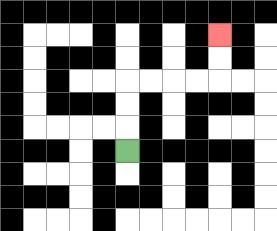{'start': '[5, 6]', 'end': '[9, 1]', 'path_directions': 'U,U,U,R,R,R,R,U,U', 'path_coordinates': '[[5, 6], [5, 5], [5, 4], [5, 3], [6, 3], [7, 3], [8, 3], [9, 3], [9, 2], [9, 1]]'}